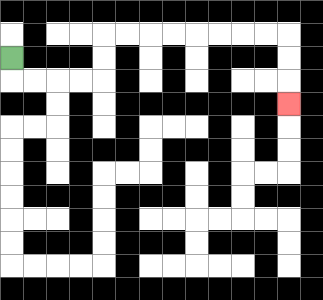{'start': '[0, 2]', 'end': '[12, 4]', 'path_directions': 'D,R,R,R,R,U,U,R,R,R,R,R,R,R,R,D,D,D', 'path_coordinates': '[[0, 2], [0, 3], [1, 3], [2, 3], [3, 3], [4, 3], [4, 2], [4, 1], [5, 1], [6, 1], [7, 1], [8, 1], [9, 1], [10, 1], [11, 1], [12, 1], [12, 2], [12, 3], [12, 4]]'}